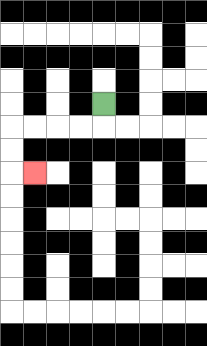{'start': '[4, 4]', 'end': '[1, 7]', 'path_directions': 'D,L,L,L,L,D,D,R', 'path_coordinates': '[[4, 4], [4, 5], [3, 5], [2, 5], [1, 5], [0, 5], [0, 6], [0, 7], [1, 7]]'}